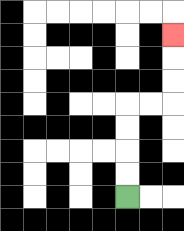{'start': '[5, 8]', 'end': '[7, 1]', 'path_directions': 'U,U,U,U,R,R,U,U,U', 'path_coordinates': '[[5, 8], [5, 7], [5, 6], [5, 5], [5, 4], [6, 4], [7, 4], [7, 3], [7, 2], [7, 1]]'}